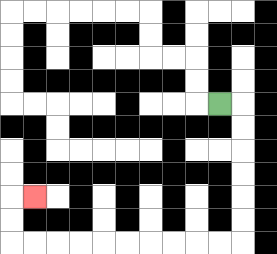{'start': '[9, 4]', 'end': '[1, 8]', 'path_directions': 'R,D,D,D,D,D,D,L,L,L,L,L,L,L,L,L,L,U,U,R', 'path_coordinates': '[[9, 4], [10, 4], [10, 5], [10, 6], [10, 7], [10, 8], [10, 9], [10, 10], [9, 10], [8, 10], [7, 10], [6, 10], [5, 10], [4, 10], [3, 10], [2, 10], [1, 10], [0, 10], [0, 9], [0, 8], [1, 8]]'}